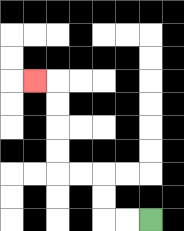{'start': '[6, 9]', 'end': '[1, 3]', 'path_directions': 'L,L,U,U,L,L,U,U,U,U,L', 'path_coordinates': '[[6, 9], [5, 9], [4, 9], [4, 8], [4, 7], [3, 7], [2, 7], [2, 6], [2, 5], [2, 4], [2, 3], [1, 3]]'}